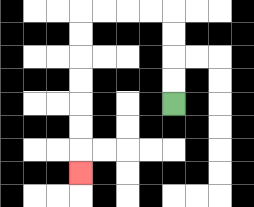{'start': '[7, 4]', 'end': '[3, 7]', 'path_directions': 'U,U,U,U,L,L,L,L,D,D,D,D,D,D,D', 'path_coordinates': '[[7, 4], [7, 3], [7, 2], [7, 1], [7, 0], [6, 0], [5, 0], [4, 0], [3, 0], [3, 1], [3, 2], [3, 3], [3, 4], [3, 5], [3, 6], [3, 7]]'}